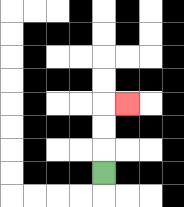{'start': '[4, 7]', 'end': '[5, 4]', 'path_directions': 'U,U,U,R', 'path_coordinates': '[[4, 7], [4, 6], [4, 5], [4, 4], [5, 4]]'}